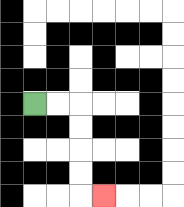{'start': '[1, 4]', 'end': '[4, 8]', 'path_directions': 'R,R,D,D,D,D,R', 'path_coordinates': '[[1, 4], [2, 4], [3, 4], [3, 5], [3, 6], [3, 7], [3, 8], [4, 8]]'}